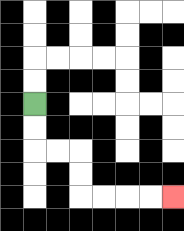{'start': '[1, 4]', 'end': '[7, 8]', 'path_directions': 'D,D,R,R,D,D,R,R,R,R', 'path_coordinates': '[[1, 4], [1, 5], [1, 6], [2, 6], [3, 6], [3, 7], [3, 8], [4, 8], [5, 8], [6, 8], [7, 8]]'}